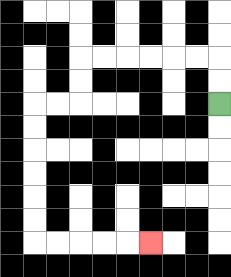{'start': '[9, 4]', 'end': '[6, 10]', 'path_directions': 'U,U,L,L,L,L,L,L,D,D,L,L,D,D,D,D,D,D,R,R,R,R,R', 'path_coordinates': '[[9, 4], [9, 3], [9, 2], [8, 2], [7, 2], [6, 2], [5, 2], [4, 2], [3, 2], [3, 3], [3, 4], [2, 4], [1, 4], [1, 5], [1, 6], [1, 7], [1, 8], [1, 9], [1, 10], [2, 10], [3, 10], [4, 10], [5, 10], [6, 10]]'}